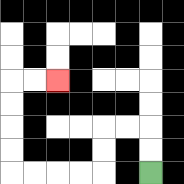{'start': '[6, 7]', 'end': '[2, 3]', 'path_directions': 'U,U,L,L,D,D,L,L,L,L,U,U,U,U,R,R', 'path_coordinates': '[[6, 7], [6, 6], [6, 5], [5, 5], [4, 5], [4, 6], [4, 7], [3, 7], [2, 7], [1, 7], [0, 7], [0, 6], [0, 5], [0, 4], [0, 3], [1, 3], [2, 3]]'}